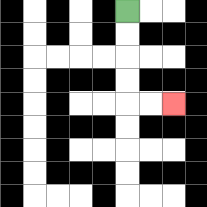{'start': '[5, 0]', 'end': '[7, 4]', 'path_directions': 'D,D,D,D,R,R', 'path_coordinates': '[[5, 0], [5, 1], [5, 2], [5, 3], [5, 4], [6, 4], [7, 4]]'}